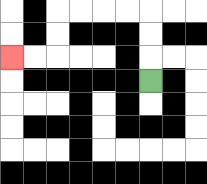{'start': '[6, 3]', 'end': '[0, 2]', 'path_directions': 'U,U,U,L,L,L,L,D,D,L,L', 'path_coordinates': '[[6, 3], [6, 2], [6, 1], [6, 0], [5, 0], [4, 0], [3, 0], [2, 0], [2, 1], [2, 2], [1, 2], [0, 2]]'}